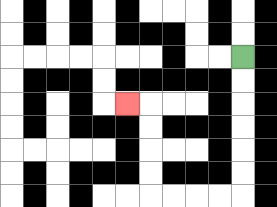{'start': '[10, 2]', 'end': '[5, 4]', 'path_directions': 'D,D,D,D,D,D,L,L,L,L,U,U,U,U,L', 'path_coordinates': '[[10, 2], [10, 3], [10, 4], [10, 5], [10, 6], [10, 7], [10, 8], [9, 8], [8, 8], [7, 8], [6, 8], [6, 7], [6, 6], [6, 5], [6, 4], [5, 4]]'}